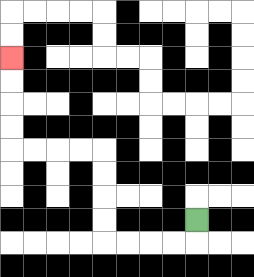{'start': '[8, 9]', 'end': '[0, 2]', 'path_directions': 'D,L,L,L,L,U,U,U,U,L,L,L,L,U,U,U,U', 'path_coordinates': '[[8, 9], [8, 10], [7, 10], [6, 10], [5, 10], [4, 10], [4, 9], [4, 8], [4, 7], [4, 6], [3, 6], [2, 6], [1, 6], [0, 6], [0, 5], [0, 4], [0, 3], [0, 2]]'}